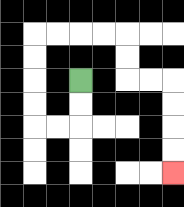{'start': '[3, 3]', 'end': '[7, 7]', 'path_directions': 'D,D,L,L,U,U,U,U,R,R,R,R,D,D,R,R,D,D,D,D', 'path_coordinates': '[[3, 3], [3, 4], [3, 5], [2, 5], [1, 5], [1, 4], [1, 3], [1, 2], [1, 1], [2, 1], [3, 1], [4, 1], [5, 1], [5, 2], [5, 3], [6, 3], [7, 3], [7, 4], [7, 5], [7, 6], [7, 7]]'}